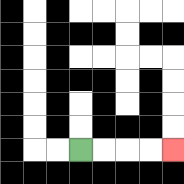{'start': '[3, 6]', 'end': '[7, 6]', 'path_directions': 'R,R,R,R', 'path_coordinates': '[[3, 6], [4, 6], [5, 6], [6, 6], [7, 6]]'}